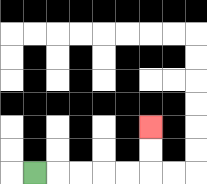{'start': '[1, 7]', 'end': '[6, 5]', 'path_directions': 'R,R,R,R,R,U,U', 'path_coordinates': '[[1, 7], [2, 7], [3, 7], [4, 7], [5, 7], [6, 7], [6, 6], [6, 5]]'}